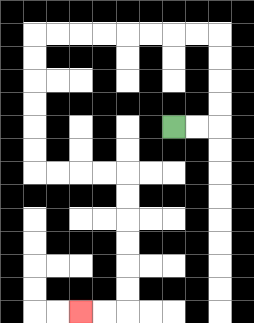{'start': '[7, 5]', 'end': '[3, 13]', 'path_directions': 'R,R,U,U,U,U,L,L,L,L,L,L,L,L,D,D,D,D,D,D,R,R,R,R,D,D,D,D,D,D,L,L', 'path_coordinates': '[[7, 5], [8, 5], [9, 5], [9, 4], [9, 3], [9, 2], [9, 1], [8, 1], [7, 1], [6, 1], [5, 1], [4, 1], [3, 1], [2, 1], [1, 1], [1, 2], [1, 3], [1, 4], [1, 5], [1, 6], [1, 7], [2, 7], [3, 7], [4, 7], [5, 7], [5, 8], [5, 9], [5, 10], [5, 11], [5, 12], [5, 13], [4, 13], [3, 13]]'}